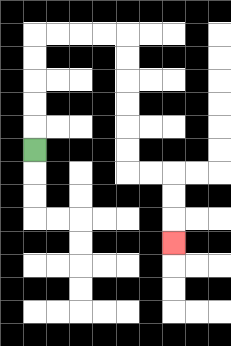{'start': '[1, 6]', 'end': '[7, 10]', 'path_directions': 'U,U,U,U,U,R,R,R,R,D,D,D,D,D,D,R,R,D,D,D', 'path_coordinates': '[[1, 6], [1, 5], [1, 4], [1, 3], [1, 2], [1, 1], [2, 1], [3, 1], [4, 1], [5, 1], [5, 2], [5, 3], [5, 4], [5, 5], [5, 6], [5, 7], [6, 7], [7, 7], [7, 8], [7, 9], [7, 10]]'}